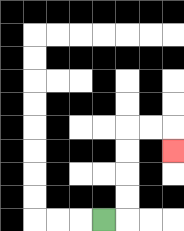{'start': '[4, 9]', 'end': '[7, 6]', 'path_directions': 'R,U,U,U,U,R,R,D', 'path_coordinates': '[[4, 9], [5, 9], [5, 8], [5, 7], [5, 6], [5, 5], [6, 5], [7, 5], [7, 6]]'}